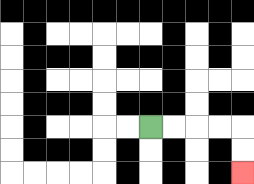{'start': '[6, 5]', 'end': '[10, 7]', 'path_directions': 'R,R,R,R,D,D', 'path_coordinates': '[[6, 5], [7, 5], [8, 5], [9, 5], [10, 5], [10, 6], [10, 7]]'}